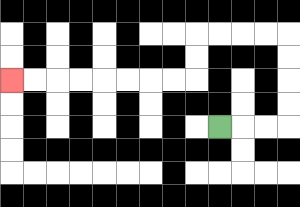{'start': '[9, 5]', 'end': '[0, 3]', 'path_directions': 'R,R,R,U,U,U,U,L,L,L,L,D,D,L,L,L,L,L,L,L,L', 'path_coordinates': '[[9, 5], [10, 5], [11, 5], [12, 5], [12, 4], [12, 3], [12, 2], [12, 1], [11, 1], [10, 1], [9, 1], [8, 1], [8, 2], [8, 3], [7, 3], [6, 3], [5, 3], [4, 3], [3, 3], [2, 3], [1, 3], [0, 3]]'}